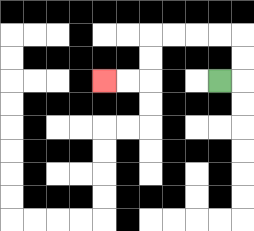{'start': '[9, 3]', 'end': '[4, 3]', 'path_directions': 'R,U,U,L,L,L,L,D,D,L,L', 'path_coordinates': '[[9, 3], [10, 3], [10, 2], [10, 1], [9, 1], [8, 1], [7, 1], [6, 1], [6, 2], [6, 3], [5, 3], [4, 3]]'}